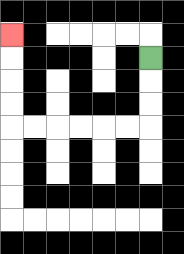{'start': '[6, 2]', 'end': '[0, 1]', 'path_directions': 'D,D,D,L,L,L,L,L,L,U,U,U,U', 'path_coordinates': '[[6, 2], [6, 3], [6, 4], [6, 5], [5, 5], [4, 5], [3, 5], [2, 5], [1, 5], [0, 5], [0, 4], [0, 3], [0, 2], [0, 1]]'}